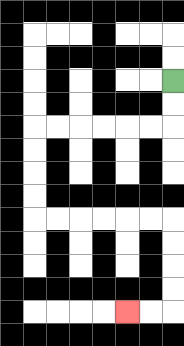{'start': '[7, 3]', 'end': '[5, 13]', 'path_directions': 'D,D,L,L,L,L,L,L,D,D,D,D,R,R,R,R,R,R,D,D,D,D,L,L', 'path_coordinates': '[[7, 3], [7, 4], [7, 5], [6, 5], [5, 5], [4, 5], [3, 5], [2, 5], [1, 5], [1, 6], [1, 7], [1, 8], [1, 9], [2, 9], [3, 9], [4, 9], [5, 9], [6, 9], [7, 9], [7, 10], [7, 11], [7, 12], [7, 13], [6, 13], [5, 13]]'}